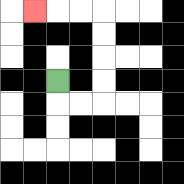{'start': '[2, 3]', 'end': '[1, 0]', 'path_directions': 'D,R,R,U,U,U,U,L,L,L', 'path_coordinates': '[[2, 3], [2, 4], [3, 4], [4, 4], [4, 3], [4, 2], [4, 1], [4, 0], [3, 0], [2, 0], [1, 0]]'}